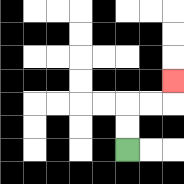{'start': '[5, 6]', 'end': '[7, 3]', 'path_directions': 'U,U,R,R,U', 'path_coordinates': '[[5, 6], [5, 5], [5, 4], [6, 4], [7, 4], [7, 3]]'}